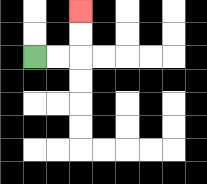{'start': '[1, 2]', 'end': '[3, 0]', 'path_directions': 'R,R,U,U', 'path_coordinates': '[[1, 2], [2, 2], [3, 2], [3, 1], [3, 0]]'}